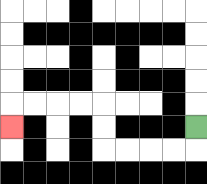{'start': '[8, 5]', 'end': '[0, 5]', 'path_directions': 'D,L,L,L,L,U,U,L,L,L,L,D', 'path_coordinates': '[[8, 5], [8, 6], [7, 6], [6, 6], [5, 6], [4, 6], [4, 5], [4, 4], [3, 4], [2, 4], [1, 4], [0, 4], [0, 5]]'}